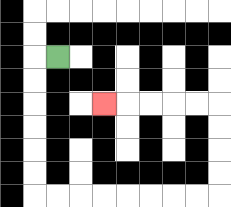{'start': '[2, 2]', 'end': '[4, 4]', 'path_directions': 'L,D,D,D,D,D,D,R,R,R,R,R,R,R,R,U,U,U,U,L,L,L,L,L', 'path_coordinates': '[[2, 2], [1, 2], [1, 3], [1, 4], [1, 5], [1, 6], [1, 7], [1, 8], [2, 8], [3, 8], [4, 8], [5, 8], [6, 8], [7, 8], [8, 8], [9, 8], [9, 7], [9, 6], [9, 5], [9, 4], [8, 4], [7, 4], [6, 4], [5, 4], [4, 4]]'}